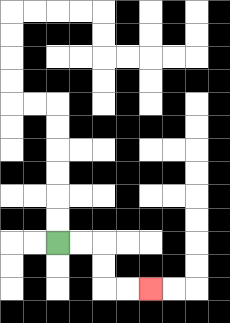{'start': '[2, 10]', 'end': '[6, 12]', 'path_directions': 'R,R,D,D,R,R', 'path_coordinates': '[[2, 10], [3, 10], [4, 10], [4, 11], [4, 12], [5, 12], [6, 12]]'}